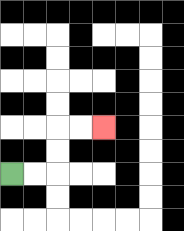{'start': '[0, 7]', 'end': '[4, 5]', 'path_directions': 'R,R,U,U,R,R', 'path_coordinates': '[[0, 7], [1, 7], [2, 7], [2, 6], [2, 5], [3, 5], [4, 5]]'}